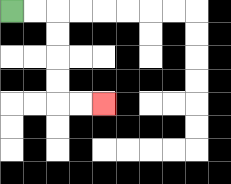{'start': '[0, 0]', 'end': '[4, 4]', 'path_directions': 'R,R,D,D,D,D,R,R', 'path_coordinates': '[[0, 0], [1, 0], [2, 0], [2, 1], [2, 2], [2, 3], [2, 4], [3, 4], [4, 4]]'}